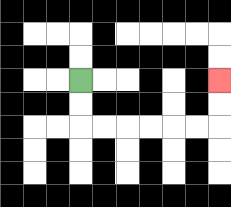{'start': '[3, 3]', 'end': '[9, 3]', 'path_directions': 'D,D,R,R,R,R,R,R,U,U', 'path_coordinates': '[[3, 3], [3, 4], [3, 5], [4, 5], [5, 5], [6, 5], [7, 5], [8, 5], [9, 5], [9, 4], [9, 3]]'}